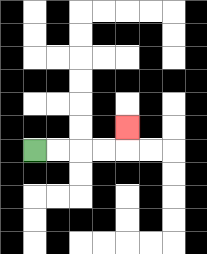{'start': '[1, 6]', 'end': '[5, 5]', 'path_directions': 'R,R,R,R,U', 'path_coordinates': '[[1, 6], [2, 6], [3, 6], [4, 6], [5, 6], [5, 5]]'}